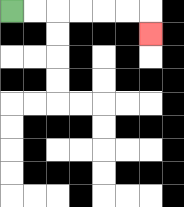{'start': '[0, 0]', 'end': '[6, 1]', 'path_directions': 'R,R,R,R,R,R,D', 'path_coordinates': '[[0, 0], [1, 0], [2, 0], [3, 0], [4, 0], [5, 0], [6, 0], [6, 1]]'}